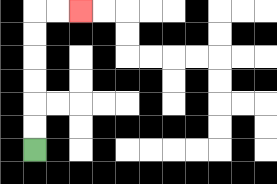{'start': '[1, 6]', 'end': '[3, 0]', 'path_directions': 'U,U,U,U,U,U,R,R', 'path_coordinates': '[[1, 6], [1, 5], [1, 4], [1, 3], [1, 2], [1, 1], [1, 0], [2, 0], [3, 0]]'}